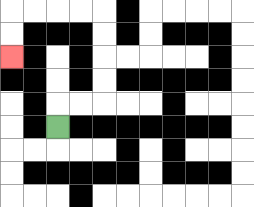{'start': '[2, 5]', 'end': '[0, 2]', 'path_directions': 'U,R,R,U,U,U,U,L,L,L,L,D,D', 'path_coordinates': '[[2, 5], [2, 4], [3, 4], [4, 4], [4, 3], [4, 2], [4, 1], [4, 0], [3, 0], [2, 0], [1, 0], [0, 0], [0, 1], [0, 2]]'}